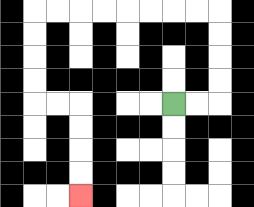{'start': '[7, 4]', 'end': '[3, 8]', 'path_directions': 'R,R,U,U,U,U,L,L,L,L,L,L,L,L,D,D,D,D,R,R,D,D,D,D', 'path_coordinates': '[[7, 4], [8, 4], [9, 4], [9, 3], [9, 2], [9, 1], [9, 0], [8, 0], [7, 0], [6, 0], [5, 0], [4, 0], [3, 0], [2, 0], [1, 0], [1, 1], [1, 2], [1, 3], [1, 4], [2, 4], [3, 4], [3, 5], [3, 6], [3, 7], [3, 8]]'}